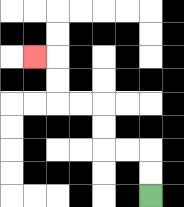{'start': '[6, 8]', 'end': '[1, 2]', 'path_directions': 'U,U,L,L,U,U,L,L,U,U,L', 'path_coordinates': '[[6, 8], [6, 7], [6, 6], [5, 6], [4, 6], [4, 5], [4, 4], [3, 4], [2, 4], [2, 3], [2, 2], [1, 2]]'}